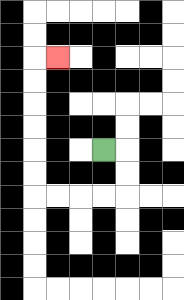{'start': '[4, 6]', 'end': '[2, 2]', 'path_directions': 'R,D,D,L,L,L,L,U,U,U,U,U,U,R', 'path_coordinates': '[[4, 6], [5, 6], [5, 7], [5, 8], [4, 8], [3, 8], [2, 8], [1, 8], [1, 7], [1, 6], [1, 5], [1, 4], [1, 3], [1, 2], [2, 2]]'}